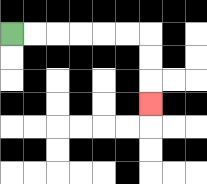{'start': '[0, 1]', 'end': '[6, 4]', 'path_directions': 'R,R,R,R,R,R,D,D,D', 'path_coordinates': '[[0, 1], [1, 1], [2, 1], [3, 1], [4, 1], [5, 1], [6, 1], [6, 2], [6, 3], [6, 4]]'}